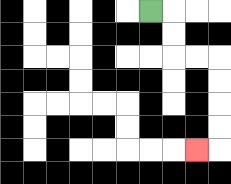{'start': '[6, 0]', 'end': '[8, 6]', 'path_directions': 'R,D,D,R,R,D,D,D,D,L', 'path_coordinates': '[[6, 0], [7, 0], [7, 1], [7, 2], [8, 2], [9, 2], [9, 3], [9, 4], [9, 5], [9, 6], [8, 6]]'}